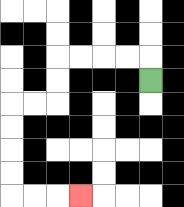{'start': '[6, 3]', 'end': '[3, 8]', 'path_directions': 'U,L,L,L,L,D,D,L,L,D,D,D,D,R,R,R', 'path_coordinates': '[[6, 3], [6, 2], [5, 2], [4, 2], [3, 2], [2, 2], [2, 3], [2, 4], [1, 4], [0, 4], [0, 5], [0, 6], [0, 7], [0, 8], [1, 8], [2, 8], [3, 8]]'}